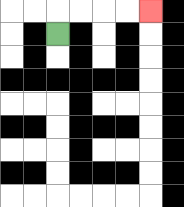{'start': '[2, 1]', 'end': '[6, 0]', 'path_directions': 'U,R,R,R,R', 'path_coordinates': '[[2, 1], [2, 0], [3, 0], [4, 0], [5, 0], [6, 0]]'}